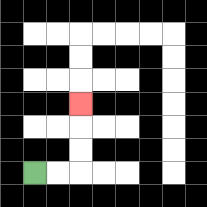{'start': '[1, 7]', 'end': '[3, 4]', 'path_directions': 'R,R,U,U,U', 'path_coordinates': '[[1, 7], [2, 7], [3, 7], [3, 6], [3, 5], [3, 4]]'}